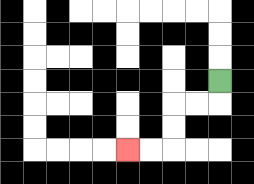{'start': '[9, 3]', 'end': '[5, 6]', 'path_directions': 'D,L,L,D,D,L,L', 'path_coordinates': '[[9, 3], [9, 4], [8, 4], [7, 4], [7, 5], [7, 6], [6, 6], [5, 6]]'}